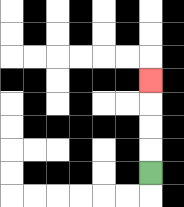{'start': '[6, 7]', 'end': '[6, 3]', 'path_directions': 'U,U,U,U', 'path_coordinates': '[[6, 7], [6, 6], [6, 5], [6, 4], [6, 3]]'}